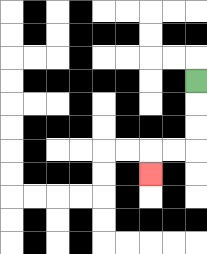{'start': '[8, 3]', 'end': '[6, 7]', 'path_directions': 'D,D,D,L,L,D', 'path_coordinates': '[[8, 3], [8, 4], [8, 5], [8, 6], [7, 6], [6, 6], [6, 7]]'}